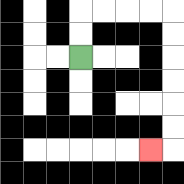{'start': '[3, 2]', 'end': '[6, 6]', 'path_directions': 'U,U,R,R,R,R,D,D,D,D,D,D,L', 'path_coordinates': '[[3, 2], [3, 1], [3, 0], [4, 0], [5, 0], [6, 0], [7, 0], [7, 1], [7, 2], [7, 3], [7, 4], [7, 5], [7, 6], [6, 6]]'}